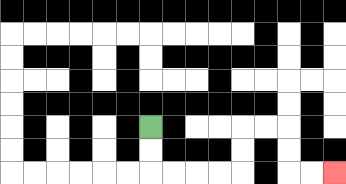{'start': '[6, 5]', 'end': '[14, 7]', 'path_directions': 'D,D,R,R,R,R,U,U,R,R,D,D,R,R', 'path_coordinates': '[[6, 5], [6, 6], [6, 7], [7, 7], [8, 7], [9, 7], [10, 7], [10, 6], [10, 5], [11, 5], [12, 5], [12, 6], [12, 7], [13, 7], [14, 7]]'}